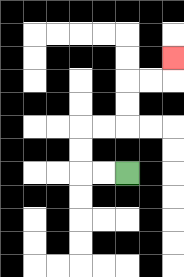{'start': '[5, 7]', 'end': '[7, 2]', 'path_directions': 'L,L,U,U,R,R,U,U,R,R,U', 'path_coordinates': '[[5, 7], [4, 7], [3, 7], [3, 6], [3, 5], [4, 5], [5, 5], [5, 4], [5, 3], [6, 3], [7, 3], [7, 2]]'}